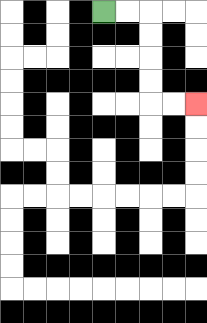{'start': '[4, 0]', 'end': '[8, 4]', 'path_directions': 'R,R,D,D,D,D,R,R', 'path_coordinates': '[[4, 0], [5, 0], [6, 0], [6, 1], [6, 2], [6, 3], [6, 4], [7, 4], [8, 4]]'}